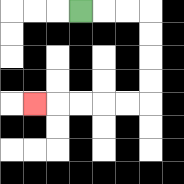{'start': '[3, 0]', 'end': '[1, 4]', 'path_directions': 'R,R,R,D,D,D,D,L,L,L,L,L', 'path_coordinates': '[[3, 0], [4, 0], [5, 0], [6, 0], [6, 1], [6, 2], [6, 3], [6, 4], [5, 4], [4, 4], [3, 4], [2, 4], [1, 4]]'}